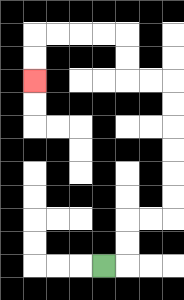{'start': '[4, 11]', 'end': '[1, 3]', 'path_directions': 'R,U,U,R,R,U,U,U,U,U,U,L,L,U,U,L,L,L,L,D,D', 'path_coordinates': '[[4, 11], [5, 11], [5, 10], [5, 9], [6, 9], [7, 9], [7, 8], [7, 7], [7, 6], [7, 5], [7, 4], [7, 3], [6, 3], [5, 3], [5, 2], [5, 1], [4, 1], [3, 1], [2, 1], [1, 1], [1, 2], [1, 3]]'}